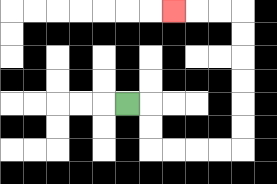{'start': '[5, 4]', 'end': '[7, 0]', 'path_directions': 'R,D,D,R,R,R,R,U,U,U,U,U,U,L,L,L', 'path_coordinates': '[[5, 4], [6, 4], [6, 5], [6, 6], [7, 6], [8, 6], [9, 6], [10, 6], [10, 5], [10, 4], [10, 3], [10, 2], [10, 1], [10, 0], [9, 0], [8, 0], [7, 0]]'}